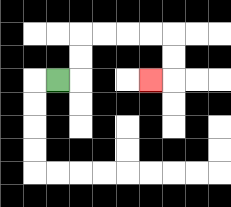{'start': '[2, 3]', 'end': '[6, 3]', 'path_directions': 'R,U,U,R,R,R,R,D,D,L', 'path_coordinates': '[[2, 3], [3, 3], [3, 2], [3, 1], [4, 1], [5, 1], [6, 1], [7, 1], [7, 2], [7, 3], [6, 3]]'}